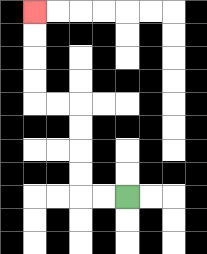{'start': '[5, 8]', 'end': '[1, 0]', 'path_directions': 'L,L,U,U,U,U,L,L,U,U,U,U', 'path_coordinates': '[[5, 8], [4, 8], [3, 8], [3, 7], [3, 6], [3, 5], [3, 4], [2, 4], [1, 4], [1, 3], [1, 2], [1, 1], [1, 0]]'}